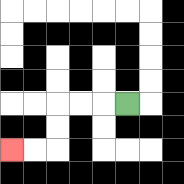{'start': '[5, 4]', 'end': '[0, 6]', 'path_directions': 'L,L,L,D,D,L,L', 'path_coordinates': '[[5, 4], [4, 4], [3, 4], [2, 4], [2, 5], [2, 6], [1, 6], [0, 6]]'}